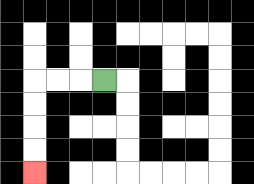{'start': '[4, 3]', 'end': '[1, 7]', 'path_directions': 'L,L,L,D,D,D,D', 'path_coordinates': '[[4, 3], [3, 3], [2, 3], [1, 3], [1, 4], [1, 5], [1, 6], [1, 7]]'}